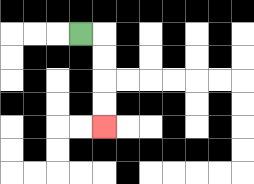{'start': '[3, 1]', 'end': '[4, 5]', 'path_directions': 'R,D,D,D,D', 'path_coordinates': '[[3, 1], [4, 1], [4, 2], [4, 3], [4, 4], [4, 5]]'}